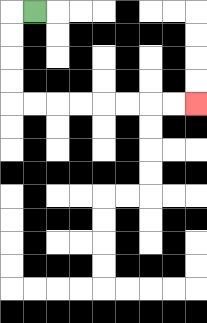{'start': '[1, 0]', 'end': '[8, 4]', 'path_directions': 'L,D,D,D,D,R,R,R,R,R,R,R,R', 'path_coordinates': '[[1, 0], [0, 0], [0, 1], [0, 2], [0, 3], [0, 4], [1, 4], [2, 4], [3, 4], [4, 4], [5, 4], [6, 4], [7, 4], [8, 4]]'}